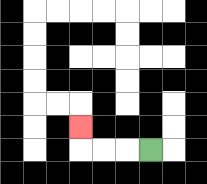{'start': '[6, 6]', 'end': '[3, 5]', 'path_directions': 'L,L,L,U', 'path_coordinates': '[[6, 6], [5, 6], [4, 6], [3, 6], [3, 5]]'}